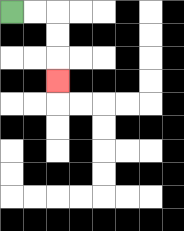{'start': '[0, 0]', 'end': '[2, 3]', 'path_directions': 'R,R,D,D,D', 'path_coordinates': '[[0, 0], [1, 0], [2, 0], [2, 1], [2, 2], [2, 3]]'}